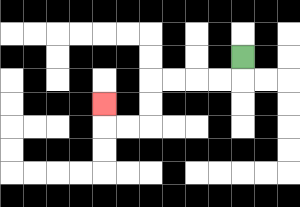{'start': '[10, 2]', 'end': '[4, 4]', 'path_directions': 'D,L,L,L,L,D,D,L,L,U', 'path_coordinates': '[[10, 2], [10, 3], [9, 3], [8, 3], [7, 3], [6, 3], [6, 4], [6, 5], [5, 5], [4, 5], [4, 4]]'}